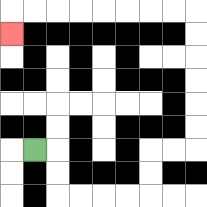{'start': '[1, 6]', 'end': '[0, 1]', 'path_directions': 'R,D,D,R,R,R,R,U,U,R,R,U,U,U,U,U,U,L,L,L,L,L,L,L,L,D', 'path_coordinates': '[[1, 6], [2, 6], [2, 7], [2, 8], [3, 8], [4, 8], [5, 8], [6, 8], [6, 7], [6, 6], [7, 6], [8, 6], [8, 5], [8, 4], [8, 3], [8, 2], [8, 1], [8, 0], [7, 0], [6, 0], [5, 0], [4, 0], [3, 0], [2, 0], [1, 0], [0, 0], [0, 1]]'}